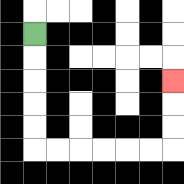{'start': '[1, 1]', 'end': '[7, 3]', 'path_directions': 'D,D,D,D,D,R,R,R,R,R,R,U,U,U', 'path_coordinates': '[[1, 1], [1, 2], [1, 3], [1, 4], [1, 5], [1, 6], [2, 6], [3, 6], [4, 6], [5, 6], [6, 6], [7, 6], [7, 5], [7, 4], [7, 3]]'}